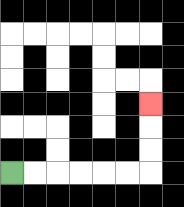{'start': '[0, 7]', 'end': '[6, 4]', 'path_directions': 'R,R,R,R,R,R,U,U,U', 'path_coordinates': '[[0, 7], [1, 7], [2, 7], [3, 7], [4, 7], [5, 7], [6, 7], [6, 6], [6, 5], [6, 4]]'}